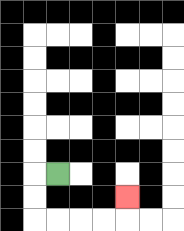{'start': '[2, 7]', 'end': '[5, 8]', 'path_directions': 'L,D,D,R,R,R,R,U', 'path_coordinates': '[[2, 7], [1, 7], [1, 8], [1, 9], [2, 9], [3, 9], [4, 9], [5, 9], [5, 8]]'}